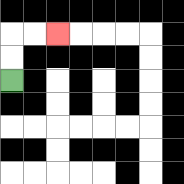{'start': '[0, 3]', 'end': '[2, 1]', 'path_directions': 'U,U,R,R', 'path_coordinates': '[[0, 3], [0, 2], [0, 1], [1, 1], [2, 1]]'}